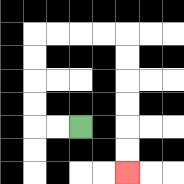{'start': '[3, 5]', 'end': '[5, 7]', 'path_directions': 'L,L,U,U,U,U,R,R,R,R,D,D,D,D,D,D', 'path_coordinates': '[[3, 5], [2, 5], [1, 5], [1, 4], [1, 3], [1, 2], [1, 1], [2, 1], [3, 1], [4, 1], [5, 1], [5, 2], [5, 3], [5, 4], [5, 5], [5, 6], [5, 7]]'}